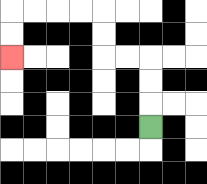{'start': '[6, 5]', 'end': '[0, 2]', 'path_directions': 'U,U,U,L,L,U,U,L,L,L,L,D,D', 'path_coordinates': '[[6, 5], [6, 4], [6, 3], [6, 2], [5, 2], [4, 2], [4, 1], [4, 0], [3, 0], [2, 0], [1, 0], [0, 0], [0, 1], [0, 2]]'}